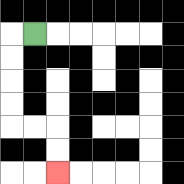{'start': '[1, 1]', 'end': '[2, 7]', 'path_directions': 'L,D,D,D,D,R,R,D,D', 'path_coordinates': '[[1, 1], [0, 1], [0, 2], [0, 3], [0, 4], [0, 5], [1, 5], [2, 5], [2, 6], [2, 7]]'}